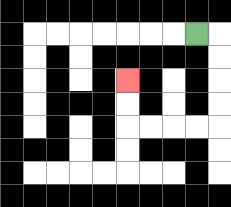{'start': '[8, 1]', 'end': '[5, 3]', 'path_directions': 'R,D,D,D,D,L,L,L,L,U,U', 'path_coordinates': '[[8, 1], [9, 1], [9, 2], [9, 3], [9, 4], [9, 5], [8, 5], [7, 5], [6, 5], [5, 5], [5, 4], [5, 3]]'}